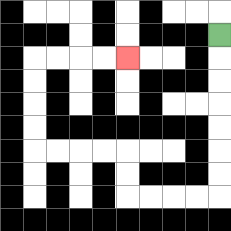{'start': '[9, 1]', 'end': '[5, 2]', 'path_directions': 'D,D,D,D,D,D,D,L,L,L,L,U,U,L,L,L,L,U,U,U,U,R,R,R,R', 'path_coordinates': '[[9, 1], [9, 2], [9, 3], [9, 4], [9, 5], [9, 6], [9, 7], [9, 8], [8, 8], [7, 8], [6, 8], [5, 8], [5, 7], [5, 6], [4, 6], [3, 6], [2, 6], [1, 6], [1, 5], [1, 4], [1, 3], [1, 2], [2, 2], [3, 2], [4, 2], [5, 2]]'}